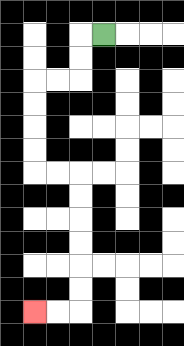{'start': '[4, 1]', 'end': '[1, 13]', 'path_directions': 'L,D,D,L,L,D,D,D,D,R,R,D,D,D,D,D,D,L,L', 'path_coordinates': '[[4, 1], [3, 1], [3, 2], [3, 3], [2, 3], [1, 3], [1, 4], [1, 5], [1, 6], [1, 7], [2, 7], [3, 7], [3, 8], [3, 9], [3, 10], [3, 11], [3, 12], [3, 13], [2, 13], [1, 13]]'}